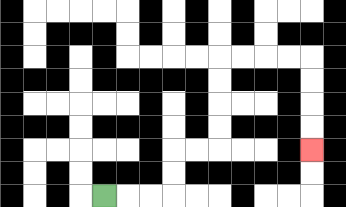{'start': '[4, 8]', 'end': '[13, 6]', 'path_directions': 'R,R,R,U,U,R,R,U,U,U,U,R,R,R,R,D,D,D,D', 'path_coordinates': '[[4, 8], [5, 8], [6, 8], [7, 8], [7, 7], [7, 6], [8, 6], [9, 6], [9, 5], [9, 4], [9, 3], [9, 2], [10, 2], [11, 2], [12, 2], [13, 2], [13, 3], [13, 4], [13, 5], [13, 6]]'}